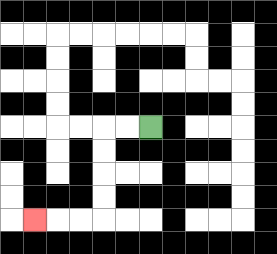{'start': '[6, 5]', 'end': '[1, 9]', 'path_directions': 'L,L,D,D,D,D,L,L,L', 'path_coordinates': '[[6, 5], [5, 5], [4, 5], [4, 6], [4, 7], [4, 8], [4, 9], [3, 9], [2, 9], [1, 9]]'}